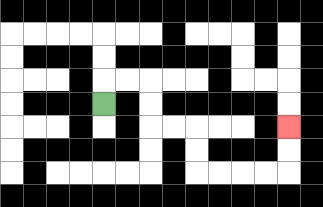{'start': '[4, 4]', 'end': '[12, 5]', 'path_directions': 'U,R,R,D,D,R,R,D,D,R,R,R,R,U,U', 'path_coordinates': '[[4, 4], [4, 3], [5, 3], [6, 3], [6, 4], [6, 5], [7, 5], [8, 5], [8, 6], [8, 7], [9, 7], [10, 7], [11, 7], [12, 7], [12, 6], [12, 5]]'}